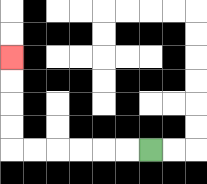{'start': '[6, 6]', 'end': '[0, 2]', 'path_directions': 'L,L,L,L,L,L,U,U,U,U', 'path_coordinates': '[[6, 6], [5, 6], [4, 6], [3, 6], [2, 6], [1, 6], [0, 6], [0, 5], [0, 4], [0, 3], [0, 2]]'}